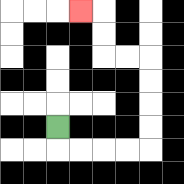{'start': '[2, 5]', 'end': '[3, 0]', 'path_directions': 'D,R,R,R,R,U,U,U,U,L,L,U,U,L', 'path_coordinates': '[[2, 5], [2, 6], [3, 6], [4, 6], [5, 6], [6, 6], [6, 5], [6, 4], [6, 3], [6, 2], [5, 2], [4, 2], [4, 1], [4, 0], [3, 0]]'}